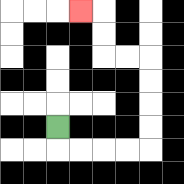{'start': '[2, 5]', 'end': '[3, 0]', 'path_directions': 'D,R,R,R,R,U,U,U,U,L,L,U,U,L', 'path_coordinates': '[[2, 5], [2, 6], [3, 6], [4, 6], [5, 6], [6, 6], [6, 5], [6, 4], [6, 3], [6, 2], [5, 2], [4, 2], [4, 1], [4, 0], [3, 0]]'}